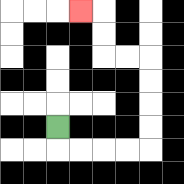{'start': '[2, 5]', 'end': '[3, 0]', 'path_directions': 'D,R,R,R,R,U,U,U,U,L,L,U,U,L', 'path_coordinates': '[[2, 5], [2, 6], [3, 6], [4, 6], [5, 6], [6, 6], [6, 5], [6, 4], [6, 3], [6, 2], [5, 2], [4, 2], [4, 1], [4, 0], [3, 0]]'}